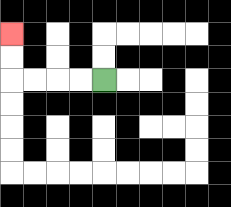{'start': '[4, 3]', 'end': '[0, 1]', 'path_directions': 'L,L,L,L,U,U', 'path_coordinates': '[[4, 3], [3, 3], [2, 3], [1, 3], [0, 3], [0, 2], [0, 1]]'}